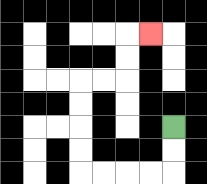{'start': '[7, 5]', 'end': '[6, 1]', 'path_directions': 'D,D,L,L,L,L,U,U,U,U,R,R,U,U,R', 'path_coordinates': '[[7, 5], [7, 6], [7, 7], [6, 7], [5, 7], [4, 7], [3, 7], [3, 6], [3, 5], [3, 4], [3, 3], [4, 3], [5, 3], [5, 2], [5, 1], [6, 1]]'}